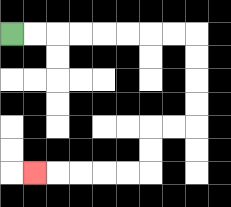{'start': '[0, 1]', 'end': '[1, 7]', 'path_directions': 'R,R,R,R,R,R,R,R,D,D,D,D,L,L,D,D,L,L,L,L,L', 'path_coordinates': '[[0, 1], [1, 1], [2, 1], [3, 1], [4, 1], [5, 1], [6, 1], [7, 1], [8, 1], [8, 2], [8, 3], [8, 4], [8, 5], [7, 5], [6, 5], [6, 6], [6, 7], [5, 7], [4, 7], [3, 7], [2, 7], [1, 7]]'}